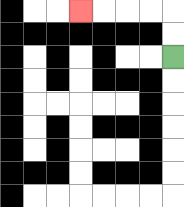{'start': '[7, 2]', 'end': '[3, 0]', 'path_directions': 'U,U,L,L,L,L', 'path_coordinates': '[[7, 2], [7, 1], [7, 0], [6, 0], [5, 0], [4, 0], [3, 0]]'}